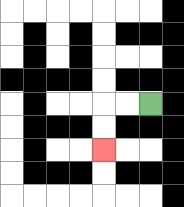{'start': '[6, 4]', 'end': '[4, 6]', 'path_directions': 'L,L,D,D', 'path_coordinates': '[[6, 4], [5, 4], [4, 4], [4, 5], [4, 6]]'}